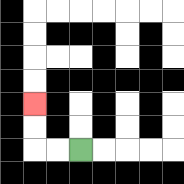{'start': '[3, 6]', 'end': '[1, 4]', 'path_directions': 'L,L,U,U', 'path_coordinates': '[[3, 6], [2, 6], [1, 6], [1, 5], [1, 4]]'}